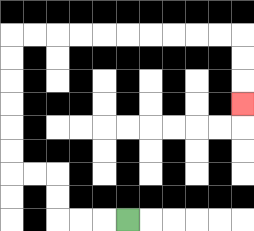{'start': '[5, 9]', 'end': '[10, 4]', 'path_directions': 'L,L,L,U,U,L,L,U,U,U,U,U,U,R,R,R,R,R,R,R,R,R,R,D,D,D', 'path_coordinates': '[[5, 9], [4, 9], [3, 9], [2, 9], [2, 8], [2, 7], [1, 7], [0, 7], [0, 6], [0, 5], [0, 4], [0, 3], [0, 2], [0, 1], [1, 1], [2, 1], [3, 1], [4, 1], [5, 1], [6, 1], [7, 1], [8, 1], [9, 1], [10, 1], [10, 2], [10, 3], [10, 4]]'}